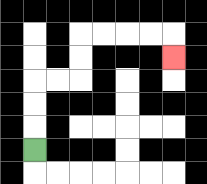{'start': '[1, 6]', 'end': '[7, 2]', 'path_directions': 'U,U,U,R,R,U,U,R,R,R,R,D', 'path_coordinates': '[[1, 6], [1, 5], [1, 4], [1, 3], [2, 3], [3, 3], [3, 2], [3, 1], [4, 1], [5, 1], [6, 1], [7, 1], [7, 2]]'}